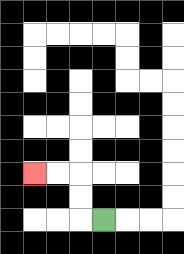{'start': '[4, 9]', 'end': '[1, 7]', 'path_directions': 'L,U,U,L,L', 'path_coordinates': '[[4, 9], [3, 9], [3, 8], [3, 7], [2, 7], [1, 7]]'}